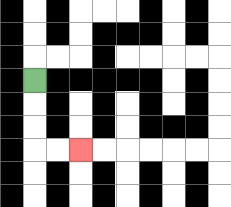{'start': '[1, 3]', 'end': '[3, 6]', 'path_directions': 'D,D,D,R,R', 'path_coordinates': '[[1, 3], [1, 4], [1, 5], [1, 6], [2, 6], [3, 6]]'}